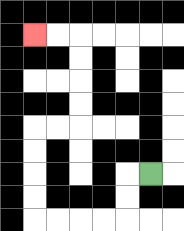{'start': '[6, 7]', 'end': '[1, 1]', 'path_directions': 'L,D,D,L,L,L,L,U,U,U,U,R,R,U,U,U,U,L,L', 'path_coordinates': '[[6, 7], [5, 7], [5, 8], [5, 9], [4, 9], [3, 9], [2, 9], [1, 9], [1, 8], [1, 7], [1, 6], [1, 5], [2, 5], [3, 5], [3, 4], [3, 3], [3, 2], [3, 1], [2, 1], [1, 1]]'}